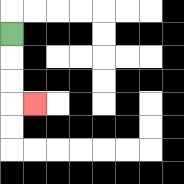{'start': '[0, 1]', 'end': '[1, 4]', 'path_directions': 'D,D,D,R', 'path_coordinates': '[[0, 1], [0, 2], [0, 3], [0, 4], [1, 4]]'}